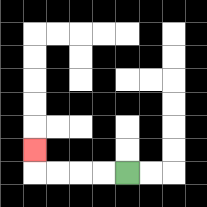{'start': '[5, 7]', 'end': '[1, 6]', 'path_directions': 'L,L,L,L,U', 'path_coordinates': '[[5, 7], [4, 7], [3, 7], [2, 7], [1, 7], [1, 6]]'}